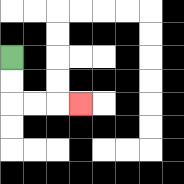{'start': '[0, 2]', 'end': '[3, 4]', 'path_directions': 'D,D,R,R,R', 'path_coordinates': '[[0, 2], [0, 3], [0, 4], [1, 4], [2, 4], [3, 4]]'}